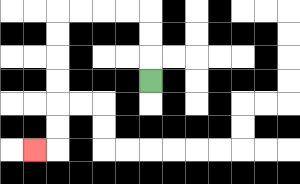{'start': '[6, 3]', 'end': '[1, 6]', 'path_directions': 'U,U,U,L,L,L,L,D,D,D,D,D,D,L', 'path_coordinates': '[[6, 3], [6, 2], [6, 1], [6, 0], [5, 0], [4, 0], [3, 0], [2, 0], [2, 1], [2, 2], [2, 3], [2, 4], [2, 5], [2, 6], [1, 6]]'}